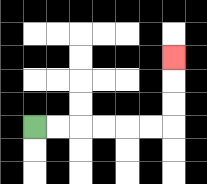{'start': '[1, 5]', 'end': '[7, 2]', 'path_directions': 'R,R,R,R,R,R,U,U,U', 'path_coordinates': '[[1, 5], [2, 5], [3, 5], [4, 5], [5, 5], [6, 5], [7, 5], [7, 4], [7, 3], [7, 2]]'}